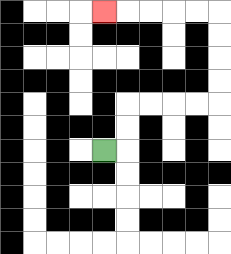{'start': '[4, 6]', 'end': '[4, 0]', 'path_directions': 'R,U,U,R,R,R,R,U,U,U,U,L,L,L,L,L', 'path_coordinates': '[[4, 6], [5, 6], [5, 5], [5, 4], [6, 4], [7, 4], [8, 4], [9, 4], [9, 3], [9, 2], [9, 1], [9, 0], [8, 0], [7, 0], [6, 0], [5, 0], [4, 0]]'}